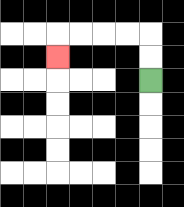{'start': '[6, 3]', 'end': '[2, 2]', 'path_directions': 'U,U,L,L,L,L,D', 'path_coordinates': '[[6, 3], [6, 2], [6, 1], [5, 1], [4, 1], [3, 1], [2, 1], [2, 2]]'}